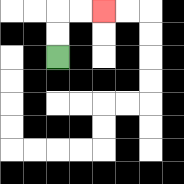{'start': '[2, 2]', 'end': '[4, 0]', 'path_directions': 'U,U,R,R', 'path_coordinates': '[[2, 2], [2, 1], [2, 0], [3, 0], [4, 0]]'}